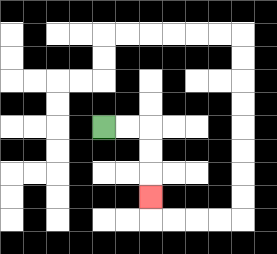{'start': '[4, 5]', 'end': '[6, 8]', 'path_directions': 'R,R,D,D,D', 'path_coordinates': '[[4, 5], [5, 5], [6, 5], [6, 6], [6, 7], [6, 8]]'}